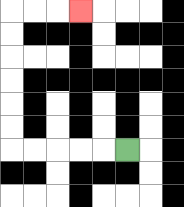{'start': '[5, 6]', 'end': '[3, 0]', 'path_directions': 'L,L,L,L,L,U,U,U,U,U,U,R,R,R', 'path_coordinates': '[[5, 6], [4, 6], [3, 6], [2, 6], [1, 6], [0, 6], [0, 5], [0, 4], [0, 3], [0, 2], [0, 1], [0, 0], [1, 0], [2, 0], [3, 0]]'}